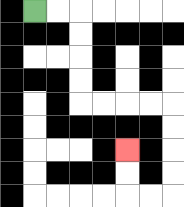{'start': '[1, 0]', 'end': '[5, 6]', 'path_directions': 'R,R,D,D,D,D,R,R,R,R,D,D,D,D,L,L,U,U', 'path_coordinates': '[[1, 0], [2, 0], [3, 0], [3, 1], [3, 2], [3, 3], [3, 4], [4, 4], [5, 4], [6, 4], [7, 4], [7, 5], [7, 6], [7, 7], [7, 8], [6, 8], [5, 8], [5, 7], [5, 6]]'}